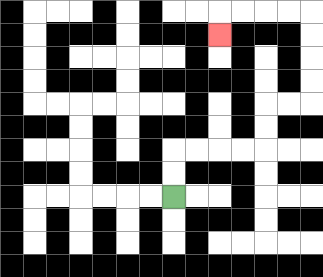{'start': '[7, 8]', 'end': '[9, 1]', 'path_directions': 'U,U,R,R,R,R,U,U,R,R,U,U,U,U,L,L,L,L,D', 'path_coordinates': '[[7, 8], [7, 7], [7, 6], [8, 6], [9, 6], [10, 6], [11, 6], [11, 5], [11, 4], [12, 4], [13, 4], [13, 3], [13, 2], [13, 1], [13, 0], [12, 0], [11, 0], [10, 0], [9, 0], [9, 1]]'}